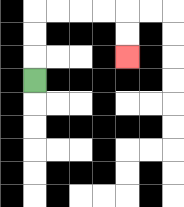{'start': '[1, 3]', 'end': '[5, 2]', 'path_directions': 'U,U,U,R,R,R,R,D,D', 'path_coordinates': '[[1, 3], [1, 2], [1, 1], [1, 0], [2, 0], [3, 0], [4, 0], [5, 0], [5, 1], [5, 2]]'}